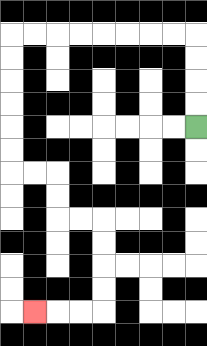{'start': '[8, 5]', 'end': '[1, 13]', 'path_directions': 'U,U,U,U,L,L,L,L,L,L,L,L,D,D,D,D,D,D,R,R,D,D,R,R,D,D,D,D,L,L,L', 'path_coordinates': '[[8, 5], [8, 4], [8, 3], [8, 2], [8, 1], [7, 1], [6, 1], [5, 1], [4, 1], [3, 1], [2, 1], [1, 1], [0, 1], [0, 2], [0, 3], [0, 4], [0, 5], [0, 6], [0, 7], [1, 7], [2, 7], [2, 8], [2, 9], [3, 9], [4, 9], [4, 10], [4, 11], [4, 12], [4, 13], [3, 13], [2, 13], [1, 13]]'}